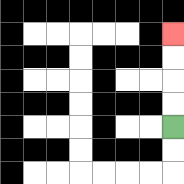{'start': '[7, 5]', 'end': '[7, 1]', 'path_directions': 'U,U,U,U', 'path_coordinates': '[[7, 5], [7, 4], [7, 3], [7, 2], [7, 1]]'}